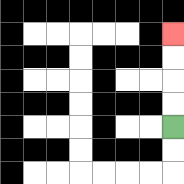{'start': '[7, 5]', 'end': '[7, 1]', 'path_directions': 'U,U,U,U', 'path_coordinates': '[[7, 5], [7, 4], [7, 3], [7, 2], [7, 1]]'}